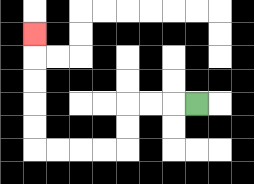{'start': '[8, 4]', 'end': '[1, 1]', 'path_directions': 'L,L,L,D,D,L,L,L,L,U,U,U,U,U', 'path_coordinates': '[[8, 4], [7, 4], [6, 4], [5, 4], [5, 5], [5, 6], [4, 6], [3, 6], [2, 6], [1, 6], [1, 5], [1, 4], [1, 3], [1, 2], [1, 1]]'}